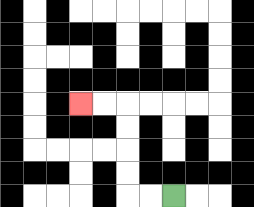{'start': '[7, 8]', 'end': '[3, 4]', 'path_directions': 'L,L,U,U,U,U,L,L', 'path_coordinates': '[[7, 8], [6, 8], [5, 8], [5, 7], [5, 6], [5, 5], [5, 4], [4, 4], [3, 4]]'}